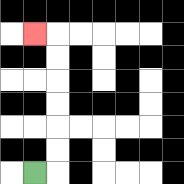{'start': '[1, 7]', 'end': '[1, 1]', 'path_directions': 'R,U,U,U,U,U,U,L', 'path_coordinates': '[[1, 7], [2, 7], [2, 6], [2, 5], [2, 4], [2, 3], [2, 2], [2, 1], [1, 1]]'}